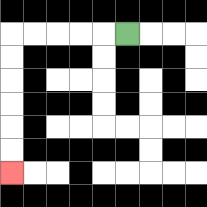{'start': '[5, 1]', 'end': '[0, 7]', 'path_directions': 'L,L,L,L,L,D,D,D,D,D,D', 'path_coordinates': '[[5, 1], [4, 1], [3, 1], [2, 1], [1, 1], [0, 1], [0, 2], [0, 3], [0, 4], [0, 5], [0, 6], [0, 7]]'}